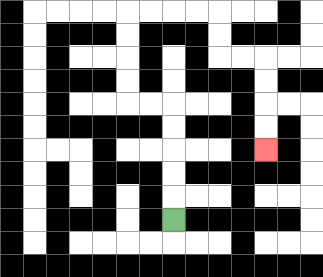{'start': '[7, 9]', 'end': '[11, 6]', 'path_directions': 'U,U,U,U,U,L,L,U,U,U,U,R,R,R,R,D,D,R,R,D,D,D,D', 'path_coordinates': '[[7, 9], [7, 8], [7, 7], [7, 6], [7, 5], [7, 4], [6, 4], [5, 4], [5, 3], [5, 2], [5, 1], [5, 0], [6, 0], [7, 0], [8, 0], [9, 0], [9, 1], [9, 2], [10, 2], [11, 2], [11, 3], [11, 4], [11, 5], [11, 6]]'}